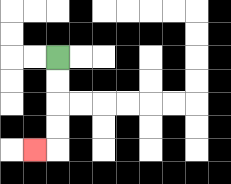{'start': '[2, 2]', 'end': '[1, 6]', 'path_directions': 'D,D,D,D,L', 'path_coordinates': '[[2, 2], [2, 3], [2, 4], [2, 5], [2, 6], [1, 6]]'}